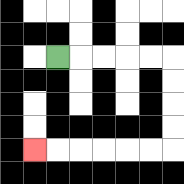{'start': '[2, 2]', 'end': '[1, 6]', 'path_directions': 'R,R,R,R,R,D,D,D,D,L,L,L,L,L,L', 'path_coordinates': '[[2, 2], [3, 2], [4, 2], [5, 2], [6, 2], [7, 2], [7, 3], [7, 4], [7, 5], [7, 6], [6, 6], [5, 6], [4, 6], [3, 6], [2, 6], [1, 6]]'}